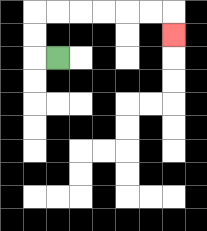{'start': '[2, 2]', 'end': '[7, 1]', 'path_directions': 'L,U,U,R,R,R,R,R,R,D', 'path_coordinates': '[[2, 2], [1, 2], [1, 1], [1, 0], [2, 0], [3, 0], [4, 0], [5, 0], [6, 0], [7, 0], [7, 1]]'}